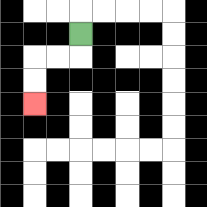{'start': '[3, 1]', 'end': '[1, 4]', 'path_directions': 'D,L,L,D,D', 'path_coordinates': '[[3, 1], [3, 2], [2, 2], [1, 2], [1, 3], [1, 4]]'}